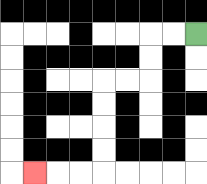{'start': '[8, 1]', 'end': '[1, 7]', 'path_directions': 'L,L,D,D,L,L,D,D,D,D,L,L,L', 'path_coordinates': '[[8, 1], [7, 1], [6, 1], [6, 2], [6, 3], [5, 3], [4, 3], [4, 4], [4, 5], [4, 6], [4, 7], [3, 7], [2, 7], [1, 7]]'}